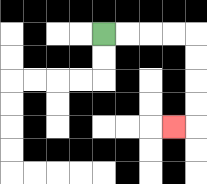{'start': '[4, 1]', 'end': '[7, 5]', 'path_directions': 'R,R,R,R,D,D,D,D,L', 'path_coordinates': '[[4, 1], [5, 1], [6, 1], [7, 1], [8, 1], [8, 2], [8, 3], [8, 4], [8, 5], [7, 5]]'}